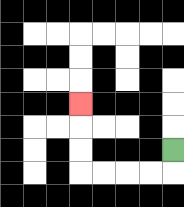{'start': '[7, 6]', 'end': '[3, 4]', 'path_directions': 'D,L,L,L,L,U,U,U', 'path_coordinates': '[[7, 6], [7, 7], [6, 7], [5, 7], [4, 7], [3, 7], [3, 6], [3, 5], [3, 4]]'}